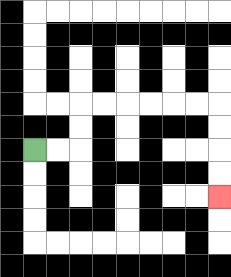{'start': '[1, 6]', 'end': '[9, 8]', 'path_directions': 'R,R,U,U,R,R,R,R,R,R,D,D,D,D', 'path_coordinates': '[[1, 6], [2, 6], [3, 6], [3, 5], [3, 4], [4, 4], [5, 4], [6, 4], [7, 4], [8, 4], [9, 4], [9, 5], [9, 6], [9, 7], [9, 8]]'}